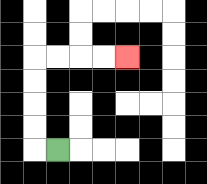{'start': '[2, 6]', 'end': '[5, 2]', 'path_directions': 'L,U,U,U,U,R,R,R,R', 'path_coordinates': '[[2, 6], [1, 6], [1, 5], [1, 4], [1, 3], [1, 2], [2, 2], [3, 2], [4, 2], [5, 2]]'}